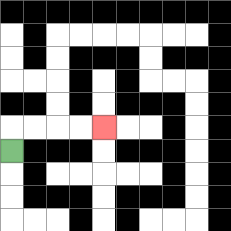{'start': '[0, 6]', 'end': '[4, 5]', 'path_directions': 'U,R,R,R,R', 'path_coordinates': '[[0, 6], [0, 5], [1, 5], [2, 5], [3, 5], [4, 5]]'}